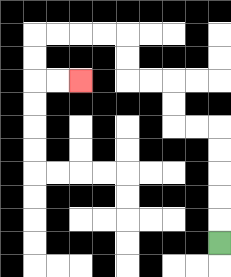{'start': '[9, 10]', 'end': '[3, 3]', 'path_directions': 'U,U,U,U,U,L,L,U,U,L,L,U,U,L,L,L,L,D,D,R,R', 'path_coordinates': '[[9, 10], [9, 9], [9, 8], [9, 7], [9, 6], [9, 5], [8, 5], [7, 5], [7, 4], [7, 3], [6, 3], [5, 3], [5, 2], [5, 1], [4, 1], [3, 1], [2, 1], [1, 1], [1, 2], [1, 3], [2, 3], [3, 3]]'}